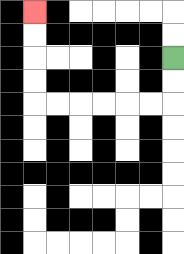{'start': '[7, 2]', 'end': '[1, 0]', 'path_directions': 'D,D,L,L,L,L,L,L,U,U,U,U', 'path_coordinates': '[[7, 2], [7, 3], [7, 4], [6, 4], [5, 4], [4, 4], [3, 4], [2, 4], [1, 4], [1, 3], [1, 2], [1, 1], [1, 0]]'}